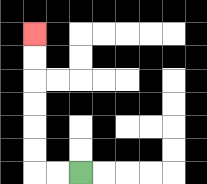{'start': '[3, 7]', 'end': '[1, 1]', 'path_directions': 'L,L,U,U,U,U,U,U', 'path_coordinates': '[[3, 7], [2, 7], [1, 7], [1, 6], [1, 5], [1, 4], [1, 3], [1, 2], [1, 1]]'}